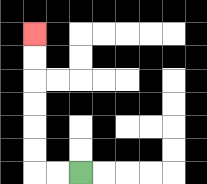{'start': '[3, 7]', 'end': '[1, 1]', 'path_directions': 'L,L,U,U,U,U,U,U', 'path_coordinates': '[[3, 7], [2, 7], [1, 7], [1, 6], [1, 5], [1, 4], [1, 3], [1, 2], [1, 1]]'}